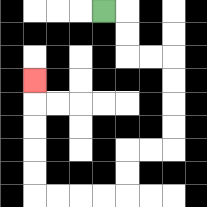{'start': '[4, 0]', 'end': '[1, 3]', 'path_directions': 'R,D,D,R,R,D,D,D,D,L,L,D,D,L,L,L,L,U,U,U,U,U', 'path_coordinates': '[[4, 0], [5, 0], [5, 1], [5, 2], [6, 2], [7, 2], [7, 3], [7, 4], [7, 5], [7, 6], [6, 6], [5, 6], [5, 7], [5, 8], [4, 8], [3, 8], [2, 8], [1, 8], [1, 7], [1, 6], [1, 5], [1, 4], [1, 3]]'}